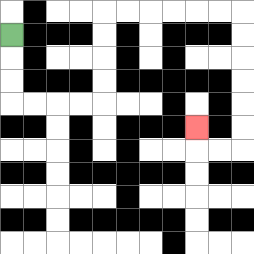{'start': '[0, 1]', 'end': '[8, 5]', 'path_directions': 'D,D,D,R,R,R,R,U,U,U,U,R,R,R,R,R,R,D,D,D,D,D,D,L,L,U', 'path_coordinates': '[[0, 1], [0, 2], [0, 3], [0, 4], [1, 4], [2, 4], [3, 4], [4, 4], [4, 3], [4, 2], [4, 1], [4, 0], [5, 0], [6, 0], [7, 0], [8, 0], [9, 0], [10, 0], [10, 1], [10, 2], [10, 3], [10, 4], [10, 5], [10, 6], [9, 6], [8, 6], [8, 5]]'}